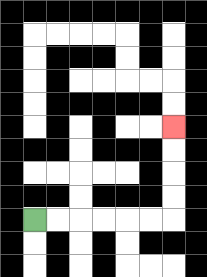{'start': '[1, 9]', 'end': '[7, 5]', 'path_directions': 'R,R,R,R,R,R,U,U,U,U', 'path_coordinates': '[[1, 9], [2, 9], [3, 9], [4, 9], [5, 9], [6, 9], [7, 9], [7, 8], [7, 7], [7, 6], [7, 5]]'}